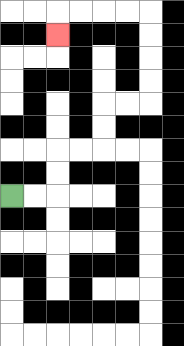{'start': '[0, 8]', 'end': '[2, 1]', 'path_directions': 'R,R,U,U,R,R,U,U,R,R,U,U,U,U,L,L,L,L,D', 'path_coordinates': '[[0, 8], [1, 8], [2, 8], [2, 7], [2, 6], [3, 6], [4, 6], [4, 5], [4, 4], [5, 4], [6, 4], [6, 3], [6, 2], [6, 1], [6, 0], [5, 0], [4, 0], [3, 0], [2, 0], [2, 1]]'}